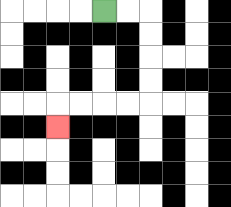{'start': '[4, 0]', 'end': '[2, 5]', 'path_directions': 'R,R,D,D,D,D,L,L,L,L,D', 'path_coordinates': '[[4, 0], [5, 0], [6, 0], [6, 1], [6, 2], [6, 3], [6, 4], [5, 4], [4, 4], [3, 4], [2, 4], [2, 5]]'}